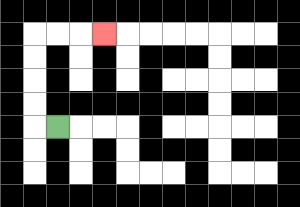{'start': '[2, 5]', 'end': '[4, 1]', 'path_directions': 'L,U,U,U,U,R,R,R', 'path_coordinates': '[[2, 5], [1, 5], [1, 4], [1, 3], [1, 2], [1, 1], [2, 1], [3, 1], [4, 1]]'}